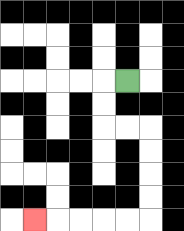{'start': '[5, 3]', 'end': '[1, 9]', 'path_directions': 'L,D,D,R,R,D,D,D,D,L,L,L,L,L', 'path_coordinates': '[[5, 3], [4, 3], [4, 4], [4, 5], [5, 5], [6, 5], [6, 6], [6, 7], [6, 8], [6, 9], [5, 9], [4, 9], [3, 9], [2, 9], [1, 9]]'}